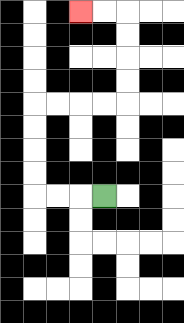{'start': '[4, 8]', 'end': '[3, 0]', 'path_directions': 'L,L,L,U,U,U,U,R,R,R,R,U,U,U,U,L,L', 'path_coordinates': '[[4, 8], [3, 8], [2, 8], [1, 8], [1, 7], [1, 6], [1, 5], [1, 4], [2, 4], [3, 4], [4, 4], [5, 4], [5, 3], [5, 2], [5, 1], [5, 0], [4, 0], [3, 0]]'}